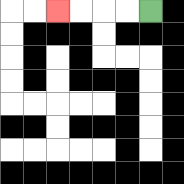{'start': '[6, 0]', 'end': '[2, 0]', 'path_directions': 'L,L,L,L', 'path_coordinates': '[[6, 0], [5, 0], [4, 0], [3, 0], [2, 0]]'}